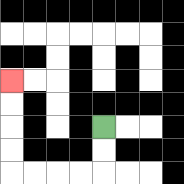{'start': '[4, 5]', 'end': '[0, 3]', 'path_directions': 'D,D,L,L,L,L,U,U,U,U', 'path_coordinates': '[[4, 5], [4, 6], [4, 7], [3, 7], [2, 7], [1, 7], [0, 7], [0, 6], [0, 5], [0, 4], [0, 3]]'}